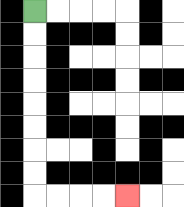{'start': '[1, 0]', 'end': '[5, 8]', 'path_directions': 'D,D,D,D,D,D,D,D,R,R,R,R', 'path_coordinates': '[[1, 0], [1, 1], [1, 2], [1, 3], [1, 4], [1, 5], [1, 6], [1, 7], [1, 8], [2, 8], [3, 8], [4, 8], [5, 8]]'}